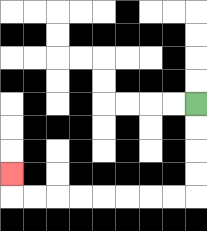{'start': '[8, 4]', 'end': '[0, 7]', 'path_directions': 'D,D,D,D,L,L,L,L,L,L,L,L,U', 'path_coordinates': '[[8, 4], [8, 5], [8, 6], [8, 7], [8, 8], [7, 8], [6, 8], [5, 8], [4, 8], [3, 8], [2, 8], [1, 8], [0, 8], [0, 7]]'}